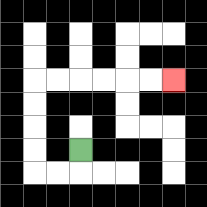{'start': '[3, 6]', 'end': '[7, 3]', 'path_directions': 'D,L,L,U,U,U,U,R,R,R,R,R,R', 'path_coordinates': '[[3, 6], [3, 7], [2, 7], [1, 7], [1, 6], [1, 5], [1, 4], [1, 3], [2, 3], [3, 3], [4, 3], [5, 3], [6, 3], [7, 3]]'}